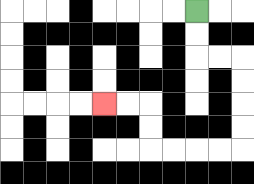{'start': '[8, 0]', 'end': '[4, 4]', 'path_directions': 'D,D,R,R,D,D,D,D,L,L,L,L,U,U,L,L', 'path_coordinates': '[[8, 0], [8, 1], [8, 2], [9, 2], [10, 2], [10, 3], [10, 4], [10, 5], [10, 6], [9, 6], [8, 6], [7, 6], [6, 6], [6, 5], [6, 4], [5, 4], [4, 4]]'}